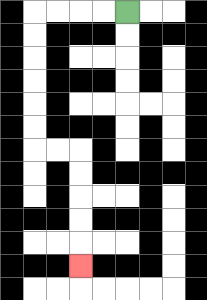{'start': '[5, 0]', 'end': '[3, 11]', 'path_directions': 'L,L,L,L,D,D,D,D,D,D,R,R,D,D,D,D,D', 'path_coordinates': '[[5, 0], [4, 0], [3, 0], [2, 0], [1, 0], [1, 1], [1, 2], [1, 3], [1, 4], [1, 5], [1, 6], [2, 6], [3, 6], [3, 7], [3, 8], [3, 9], [3, 10], [3, 11]]'}